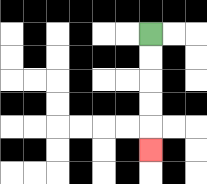{'start': '[6, 1]', 'end': '[6, 6]', 'path_directions': 'D,D,D,D,D', 'path_coordinates': '[[6, 1], [6, 2], [6, 3], [6, 4], [6, 5], [6, 6]]'}